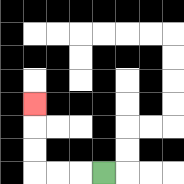{'start': '[4, 7]', 'end': '[1, 4]', 'path_directions': 'L,L,L,U,U,U', 'path_coordinates': '[[4, 7], [3, 7], [2, 7], [1, 7], [1, 6], [1, 5], [1, 4]]'}